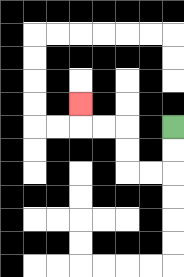{'start': '[7, 5]', 'end': '[3, 4]', 'path_directions': 'D,D,L,L,U,U,L,L,U', 'path_coordinates': '[[7, 5], [7, 6], [7, 7], [6, 7], [5, 7], [5, 6], [5, 5], [4, 5], [3, 5], [3, 4]]'}